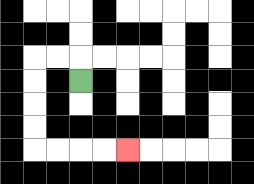{'start': '[3, 3]', 'end': '[5, 6]', 'path_directions': 'U,L,L,D,D,D,D,R,R,R,R', 'path_coordinates': '[[3, 3], [3, 2], [2, 2], [1, 2], [1, 3], [1, 4], [1, 5], [1, 6], [2, 6], [3, 6], [4, 6], [5, 6]]'}